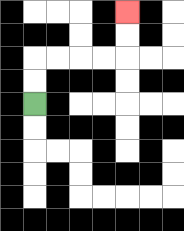{'start': '[1, 4]', 'end': '[5, 0]', 'path_directions': 'U,U,R,R,R,R,U,U', 'path_coordinates': '[[1, 4], [1, 3], [1, 2], [2, 2], [3, 2], [4, 2], [5, 2], [5, 1], [5, 0]]'}